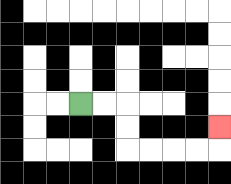{'start': '[3, 4]', 'end': '[9, 5]', 'path_directions': 'R,R,D,D,R,R,R,R,U', 'path_coordinates': '[[3, 4], [4, 4], [5, 4], [5, 5], [5, 6], [6, 6], [7, 6], [8, 6], [9, 6], [9, 5]]'}